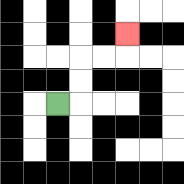{'start': '[2, 4]', 'end': '[5, 1]', 'path_directions': 'R,U,U,R,R,U', 'path_coordinates': '[[2, 4], [3, 4], [3, 3], [3, 2], [4, 2], [5, 2], [5, 1]]'}